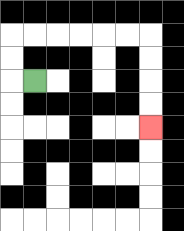{'start': '[1, 3]', 'end': '[6, 5]', 'path_directions': 'L,U,U,R,R,R,R,R,R,D,D,D,D', 'path_coordinates': '[[1, 3], [0, 3], [0, 2], [0, 1], [1, 1], [2, 1], [3, 1], [4, 1], [5, 1], [6, 1], [6, 2], [6, 3], [6, 4], [6, 5]]'}